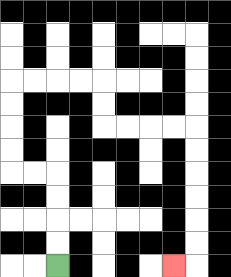{'start': '[2, 11]', 'end': '[7, 11]', 'path_directions': 'U,U,U,U,L,L,U,U,U,U,R,R,R,R,D,D,R,R,R,R,D,D,D,D,D,D,L', 'path_coordinates': '[[2, 11], [2, 10], [2, 9], [2, 8], [2, 7], [1, 7], [0, 7], [0, 6], [0, 5], [0, 4], [0, 3], [1, 3], [2, 3], [3, 3], [4, 3], [4, 4], [4, 5], [5, 5], [6, 5], [7, 5], [8, 5], [8, 6], [8, 7], [8, 8], [8, 9], [8, 10], [8, 11], [7, 11]]'}